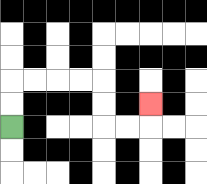{'start': '[0, 5]', 'end': '[6, 4]', 'path_directions': 'U,U,R,R,R,R,D,D,R,R,U', 'path_coordinates': '[[0, 5], [0, 4], [0, 3], [1, 3], [2, 3], [3, 3], [4, 3], [4, 4], [4, 5], [5, 5], [6, 5], [6, 4]]'}